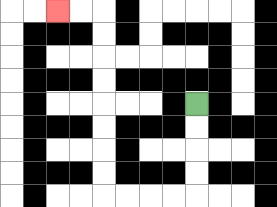{'start': '[8, 4]', 'end': '[2, 0]', 'path_directions': 'D,D,D,D,L,L,L,L,U,U,U,U,U,U,U,U,L,L', 'path_coordinates': '[[8, 4], [8, 5], [8, 6], [8, 7], [8, 8], [7, 8], [6, 8], [5, 8], [4, 8], [4, 7], [4, 6], [4, 5], [4, 4], [4, 3], [4, 2], [4, 1], [4, 0], [3, 0], [2, 0]]'}